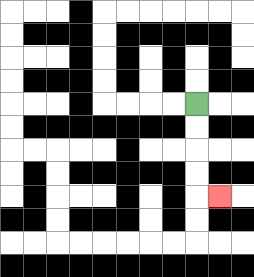{'start': '[8, 4]', 'end': '[9, 8]', 'path_directions': 'D,D,D,D,R', 'path_coordinates': '[[8, 4], [8, 5], [8, 6], [8, 7], [8, 8], [9, 8]]'}